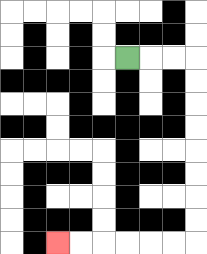{'start': '[5, 2]', 'end': '[2, 10]', 'path_directions': 'R,R,R,D,D,D,D,D,D,D,D,L,L,L,L,L,L', 'path_coordinates': '[[5, 2], [6, 2], [7, 2], [8, 2], [8, 3], [8, 4], [8, 5], [8, 6], [8, 7], [8, 8], [8, 9], [8, 10], [7, 10], [6, 10], [5, 10], [4, 10], [3, 10], [2, 10]]'}